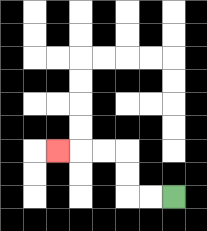{'start': '[7, 8]', 'end': '[2, 6]', 'path_directions': 'L,L,U,U,L,L,L', 'path_coordinates': '[[7, 8], [6, 8], [5, 8], [5, 7], [5, 6], [4, 6], [3, 6], [2, 6]]'}